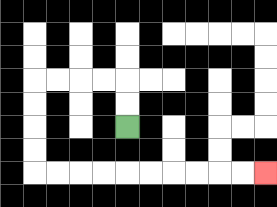{'start': '[5, 5]', 'end': '[11, 7]', 'path_directions': 'U,U,L,L,L,L,D,D,D,D,R,R,R,R,R,R,R,R,R,R', 'path_coordinates': '[[5, 5], [5, 4], [5, 3], [4, 3], [3, 3], [2, 3], [1, 3], [1, 4], [1, 5], [1, 6], [1, 7], [2, 7], [3, 7], [4, 7], [5, 7], [6, 7], [7, 7], [8, 7], [9, 7], [10, 7], [11, 7]]'}